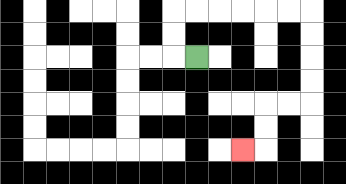{'start': '[8, 2]', 'end': '[10, 6]', 'path_directions': 'L,U,U,R,R,R,R,R,R,D,D,D,D,L,L,D,D,L', 'path_coordinates': '[[8, 2], [7, 2], [7, 1], [7, 0], [8, 0], [9, 0], [10, 0], [11, 0], [12, 0], [13, 0], [13, 1], [13, 2], [13, 3], [13, 4], [12, 4], [11, 4], [11, 5], [11, 6], [10, 6]]'}